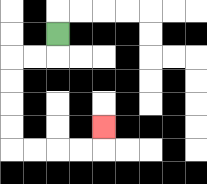{'start': '[2, 1]', 'end': '[4, 5]', 'path_directions': 'D,L,L,D,D,D,D,R,R,R,R,U', 'path_coordinates': '[[2, 1], [2, 2], [1, 2], [0, 2], [0, 3], [0, 4], [0, 5], [0, 6], [1, 6], [2, 6], [3, 6], [4, 6], [4, 5]]'}